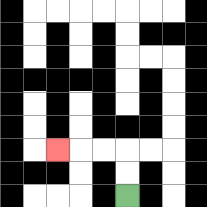{'start': '[5, 8]', 'end': '[2, 6]', 'path_directions': 'U,U,L,L,L', 'path_coordinates': '[[5, 8], [5, 7], [5, 6], [4, 6], [3, 6], [2, 6]]'}